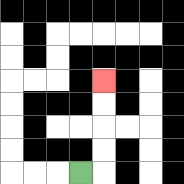{'start': '[3, 7]', 'end': '[4, 3]', 'path_directions': 'R,U,U,U,U', 'path_coordinates': '[[3, 7], [4, 7], [4, 6], [4, 5], [4, 4], [4, 3]]'}